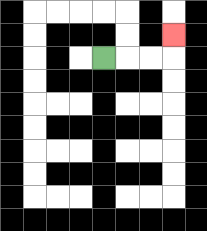{'start': '[4, 2]', 'end': '[7, 1]', 'path_directions': 'R,R,R,U', 'path_coordinates': '[[4, 2], [5, 2], [6, 2], [7, 2], [7, 1]]'}